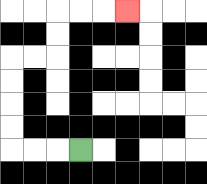{'start': '[3, 6]', 'end': '[5, 0]', 'path_directions': 'L,L,L,U,U,U,U,R,R,U,U,R,R,R', 'path_coordinates': '[[3, 6], [2, 6], [1, 6], [0, 6], [0, 5], [0, 4], [0, 3], [0, 2], [1, 2], [2, 2], [2, 1], [2, 0], [3, 0], [4, 0], [5, 0]]'}